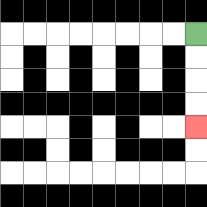{'start': '[8, 1]', 'end': '[8, 5]', 'path_directions': 'D,D,D,D', 'path_coordinates': '[[8, 1], [8, 2], [8, 3], [8, 4], [8, 5]]'}